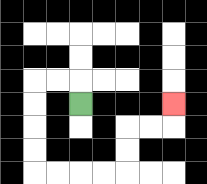{'start': '[3, 4]', 'end': '[7, 4]', 'path_directions': 'U,L,L,D,D,D,D,R,R,R,R,U,U,R,R,U', 'path_coordinates': '[[3, 4], [3, 3], [2, 3], [1, 3], [1, 4], [1, 5], [1, 6], [1, 7], [2, 7], [3, 7], [4, 7], [5, 7], [5, 6], [5, 5], [6, 5], [7, 5], [7, 4]]'}